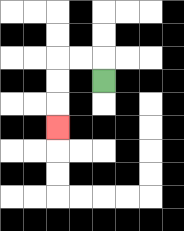{'start': '[4, 3]', 'end': '[2, 5]', 'path_directions': 'U,L,L,D,D,D', 'path_coordinates': '[[4, 3], [4, 2], [3, 2], [2, 2], [2, 3], [2, 4], [2, 5]]'}